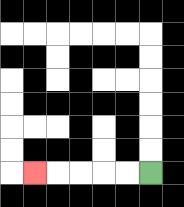{'start': '[6, 7]', 'end': '[1, 7]', 'path_directions': 'L,L,L,L,L', 'path_coordinates': '[[6, 7], [5, 7], [4, 7], [3, 7], [2, 7], [1, 7]]'}